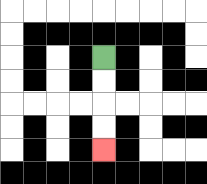{'start': '[4, 2]', 'end': '[4, 6]', 'path_directions': 'D,D,D,D', 'path_coordinates': '[[4, 2], [4, 3], [4, 4], [4, 5], [4, 6]]'}